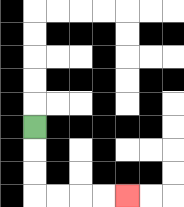{'start': '[1, 5]', 'end': '[5, 8]', 'path_directions': 'D,D,D,R,R,R,R', 'path_coordinates': '[[1, 5], [1, 6], [1, 7], [1, 8], [2, 8], [3, 8], [4, 8], [5, 8]]'}